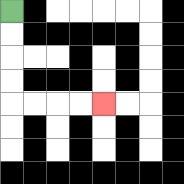{'start': '[0, 0]', 'end': '[4, 4]', 'path_directions': 'D,D,D,D,R,R,R,R', 'path_coordinates': '[[0, 0], [0, 1], [0, 2], [0, 3], [0, 4], [1, 4], [2, 4], [3, 4], [4, 4]]'}